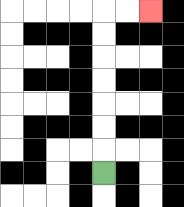{'start': '[4, 7]', 'end': '[6, 0]', 'path_directions': 'U,U,U,U,U,U,U,R,R', 'path_coordinates': '[[4, 7], [4, 6], [4, 5], [4, 4], [4, 3], [4, 2], [4, 1], [4, 0], [5, 0], [6, 0]]'}